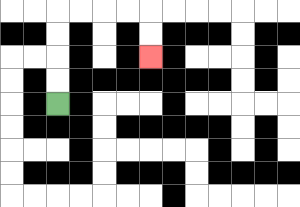{'start': '[2, 4]', 'end': '[6, 2]', 'path_directions': 'U,U,U,U,R,R,R,R,D,D', 'path_coordinates': '[[2, 4], [2, 3], [2, 2], [2, 1], [2, 0], [3, 0], [4, 0], [5, 0], [6, 0], [6, 1], [6, 2]]'}